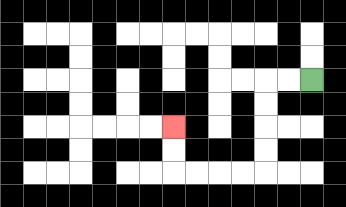{'start': '[13, 3]', 'end': '[7, 5]', 'path_directions': 'L,L,D,D,D,D,L,L,L,L,U,U', 'path_coordinates': '[[13, 3], [12, 3], [11, 3], [11, 4], [11, 5], [11, 6], [11, 7], [10, 7], [9, 7], [8, 7], [7, 7], [7, 6], [7, 5]]'}